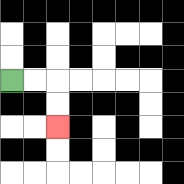{'start': '[0, 3]', 'end': '[2, 5]', 'path_directions': 'R,R,D,D', 'path_coordinates': '[[0, 3], [1, 3], [2, 3], [2, 4], [2, 5]]'}